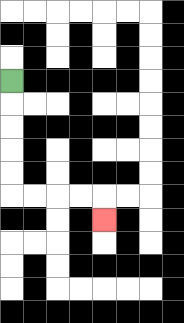{'start': '[0, 3]', 'end': '[4, 9]', 'path_directions': 'D,D,D,D,D,R,R,R,R,D', 'path_coordinates': '[[0, 3], [0, 4], [0, 5], [0, 6], [0, 7], [0, 8], [1, 8], [2, 8], [3, 8], [4, 8], [4, 9]]'}